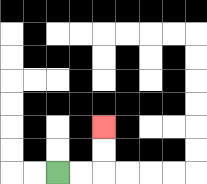{'start': '[2, 7]', 'end': '[4, 5]', 'path_directions': 'R,R,U,U', 'path_coordinates': '[[2, 7], [3, 7], [4, 7], [4, 6], [4, 5]]'}